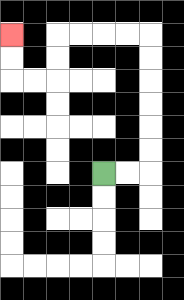{'start': '[4, 7]', 'end': '[0, 1]', 'path_directions': 'R,R,U,U,U,U,U,U,L,L,L,L,D,D,L,L,U,U', 'path_coordinates': '[[4, 7], [5, 7], [6, 7], [6, 6], [6, 5], [6, 4], [6, 3], [6, 2], [6, 1], [5, 1], [4, 1], [3, 1], [2, 1], [2, 2], [2, 3], [1, 3], [0, 3], [0, 2], [0, 1]]'}